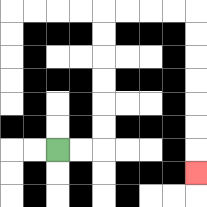{'start': '[2, 6]', 'end': '[8, 7]', 'path_directions': 'R,R,U,U,U,U,U,U,R,R,R,R,D,D,D,D,D,D,D', 'path_coordinates': '[[2, 6], [3, 6], [4, 6], [4, 5], [4, 4], [4, 3], [4, 2], [4, 1], [4, 0], [5, 0], [6, 0], [7, 0], [8, 0], [8, 1], [8, 2], [8, 3], [8, 4], [8, 5], [8, 6], [8, 7]]'}